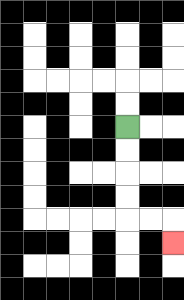{'start': '[5, 5]', 'end': '[7, 10]', 'path_directions': 'D,D,D,D,R,R,D', 'path_coordinates': '[[5, 5], [5, 6], [5, 7], [5, 8], [5, 9], [6, 9], [7, 9], [7, 10]]'}